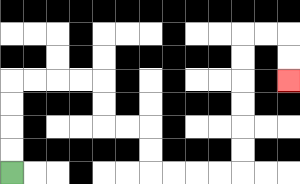{'start': '[0, 7]', 'end': '[12, 3]', 'path_directions': 'U,U,U,U,R,R,R,R,D,D,R,R,D,D,R,R,R,R,U,U,U,U,U,U,R,R,D,D', 'path_coordinates': '[[0, 7], [0, 6], [0, 5], [0, 4], [0, 3], [1, 3], [2, 3], [3, 3], [4, 3], [4, 4], [4, 5], [5, 5], [6, 5], [6, 6], [6, 7], [7, 7], [8, 7], [9, 7], [10, 7], [10, 6], [10, 5], [10, 4], [10, 3], [10, 2], [10, 1], [11, 1], [12, 1], [12, 2], [12, 3]]'}